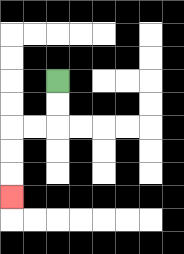{'start': '[2, 3]', 'end': '[0, 8]', 'path_directions': 'D,D,L,L,D,D,D', 'path_coordinates': '[[2, 3], [2, 4], [2, 5], [1, 5], [0, 5], [0, 6], [0, 7], [0, 8]]'}